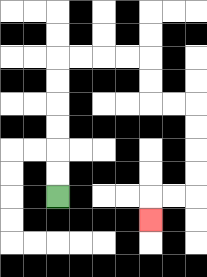{'start': '[2, 8]', 'end': '[6, 9]', 'path_directions': 'U,U,U,U,U,U,R,R,R,R,D,D,R,R,D,D,D,D,L,L,D', 'path_coordinates': '[[2, 8], [2, 7], [2, 6], [2, 5], [2, 4], [2, 3], [2, 2], [3, 2], [4, 2], [5, 2], [6, 2], [6, 3], [6, 4], [7, 4], [8, 4], [8, 5], [8, 6], [8, 7], [8, 8], [7, 8], [6, 8], [6, 9]]'}